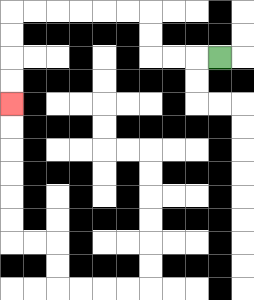{'start': '[9, 2]', 'end': '[0, 4]', 'path_directions': 'L,L,L,U,U,L,L,L,L,L,L,D,D,D,D', 'path_coordinates': '[[9, 2], [8, 2], [7, 2], [6, 2], [6, 1], [6, 0], [5, 0], [4, 0], [3, 0], [2, 0], [1, 0], [0, 0], [0, 1], [0, 2], [0, 3], [0, 4]]'}